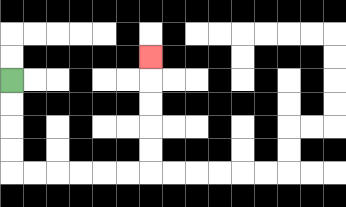{'start': '[0, 3]', 'end': '[6, 2]', 'path_directions': 'D,D,D,D,R,R,R,R,R,R,U,U,U,U,U', 'path_coordinates': '[[0, 3], [0, 4], [0, 5], [0, 6], [0, 7], [1, 7], [2, 7], [3, 7], [4, 7], [5, 7], [6, 7], [6, 6], [6, 5], [6, 4], [6, 3], [6, 2]]'}